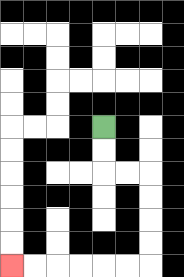{'start': '[4, 5]', 'end': '[0, 11]', 'path_directions': 'D,D,R,R,D,D,D,D,L,L,L,L,L,L', 'path_coordinates': '[[4, 5], [4, 6], [4, 7], [5, 7], [6, 7], [6, 8], [6, 9], [6, 10], [6, 11], [5, 11], [4, 11], [3, 11], [2, 11], [1, 11], [0, 11]]'}